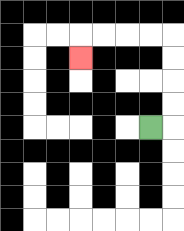{'start': '[6, 5]', 'end': '[3, 2]', 'path_directions': 'R,U,U,U,U,L,L,L,L,D', 'path_coordinates': '[[6, 5], [7, 5], [7, 4], [7, 3], [7, 2], [7, 1], [6, 1], [5, 1], [4, 1], [3, 1], [3, 2]]'}